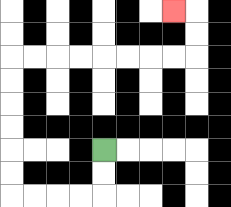{'start': '[4, 6]', 'end': '[7, 0]', 'path_directions': 'D,D,L,L,L,L,U,U,U,U,U,U,R,R,R,R,R,R,R,R,U,U,L', 'path_coordinates': '[[4, 6], [4, 7], [4, 8], [3, 8], [2, 8], [1, 8], [0, 8], [0, 7], [0, 6], [0, 5], [0, 4], [0, 3], [0, 2], [1, 2], [2, 2], [3, 2], [4, 2], [5, 2], [6, 2], [7, 2], [8, 2], [8, 1], [8, 0], [7, 0]]'}